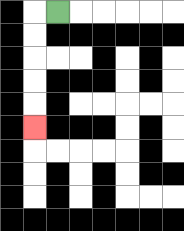{'start': '[2, 0]', 'end': '[1, 5]', 'path_directions': 'L,D,D,D,D,D', 'path_coordinates': '[[2, 0], [1, 0], [1, 1], [1, 2], [1, 3], [1, 4], [1, 5]]'}